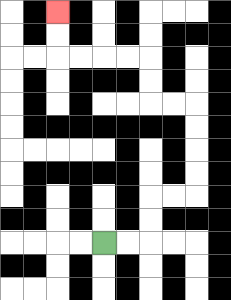{'start': '[4, 10]', 'end': '[2, 0]', 'path_directions': 'R,R,U,U,R,R,U,U,U,U,L,L,U,U,L,L,L,L,U,U', 'path_coordinates': '[[4, 10], [5, 10], [6, 10], [6, 9], [6, 8], [7, 8], [8, 8], [8, 7], [8, 6], [8, 5], [8, 4], [7, 4], [6, 4], [6, 3], [6, 2], [5, 2], [4, 2], [3, 2], [2, 2], [2, 1], [2, 0]]'}